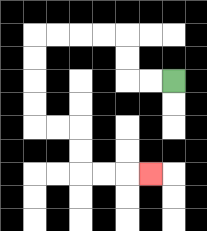{'start': '[7, 3]', 'end': '[6, 7]', 'path_directions': 'L,L,U,U,L,L,L,L,D,D,D,D,R,R,D,D,R,R,R', 'path_coordinates': '[[7, 3], [6, 3], [5, 3], [5, 2], [5, 1], [4, 1], [3, 1], [2, 1], [1, 1], [1, 2], [1, 3], [1, 4], [1, 5], [2, 5], [3, 5], [3, 6], [3, 7], [4, 7], [5, 7], [6, 7]]'}